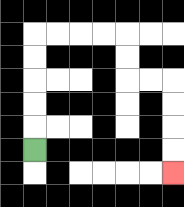{'start': '[1, 6]', 'end': '[7, 7]', 'path_directions': 'U,U,U,U,U,R,R,R,R,D,D,R,R,D,D,D,D', 'path_coordinates': '[[1, 6], [1, 5], [1, 4], [1, 3], [1, 2], [1, 1], [2, 1], [3, 1], [4, 1], [5, 1], [5, 2], [5, 3], [6, 3], [7, 3], [7, 4], [7, 5], [7, 6], [7, 7]]'}